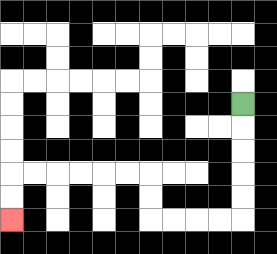{'start': '[10, 4]', 'end': '[0, 9]', 'path_directions': 'D,D,D,D,D,L,L,L,L,U,U,L,L,L,L,L,L,D,D', 'path_coordinates': '[[10, 4], [10, 5], [10, 6], [10, 7], [10, 8], [10, 9], [9, 9], [8, 9], [7, 9], [6, 9], [6, 8], [6, 7], [5, 7], [4, 7], [3, 7], [2, 7], [1, 7], [0, 7], [0, 8], [0, 9]]'}